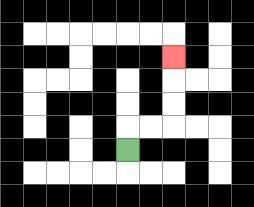{'start': '[5, 6]', 'end': '[7, 2]', 'path_directions': 'U,R,R,U,U,U', 'path_coordinates': '[[5, 6], [5, 5], [6, 5], [7, 5], [7, 4], [7, 3], [7, 2]]'}